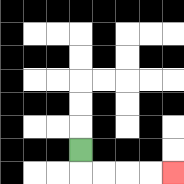{'start': '[3, 6]', 'end': '[7, 7]', 'path_directions': 'D,R,R,R,R', 'path_coordinates': '[[3, 6], [3, 7], [4, 7], [5, 7], [6, 7], [7, 7]]'}